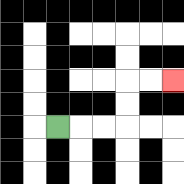{'start': '[2, 5]', 'end': '[7, 3]', 'path_directions': 'R,R,R,U,U,R,R', 'path_coordinates': '[[2, 5], [3, 5], [4, 5], [5, 5], [5, 4], [5, 3], [6, 3], [7, 3]]'}